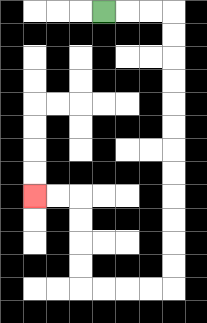{'start': '[4, 0]', 'end': '[1, 8]', 'path_directions': 'R,R,R,D,D,D,D,D,D,D,D,D,D,D,D,L,L,L,L,U,U,U,U,L,L', 'path_coordinates': '[[4, 0], [5, 0], [6, 0], [7, 0], [7, 1], [7, 2], [7, 3], [7, 4], [7, 5], [7, 6], [7, 7], [7, 8], [7, 9], [7, 10], [7, 11], [7, 12], [6, 12], [5, 12], [4, 12], [3, 12], [3, 11], [3, 10], [3, 9], [3, 8], [2, 8], [1, 8]]'}